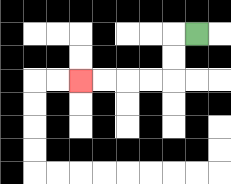{'start': '[8, 1]', 'end': '[3, 3]', 'path_directions': 'L,D,D,L,L,L,L', 'path_coordinates': '[[8, 1], [7, 1], [7, 2], [7, 3], [6, 3], [5, 3], [4, 3], [3, 3]]'}